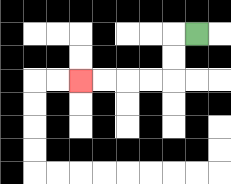{'start': '[8, 1]', 'end': '[3, 3]', 'path_directions': 'L,D,D,L,L,L,L', 'path_coordinates': '[[8, 1], [7, 1], [7, 2], [7, 3], [6, 3], [5, 3], [4, 3], [3, 3]]'}